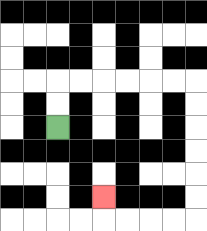{'start': '[2, 5]', 'end': '[4, 8]', 'path_directions': 'U,U,R,R,R,R,R,R,D,D,D,D,D,D,L,L,L,L,U', 'path_coordinates': '[[2, 5], [2, 4], [2, 3], [3, 3], [4, 3], [5, 3], [6, 3], [7, 3], [8, 3], [8, 4], [8, 5], [8, 6], [8, 7], [8, 8], [8, 9], [7, 9], [6, 9], [5, 9], [4, 9], [4, 8]]'}